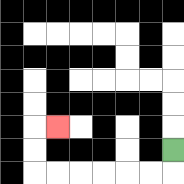{'start': '[7, 6]', 'end': '[2, 5]', 'path_directions': 'D,L,L,L,L,L,L,U,U,R', 'path_coordinates': '[[7, 6], [7, 7], [6, 7], [5, 7], [4, 7], [3, 7], [2, 7], [1, 7], [1, 6], [1, 5], [2, 5]]'}